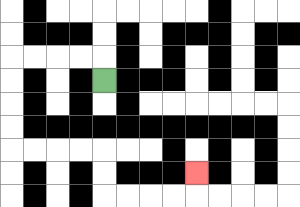{'start': '[4, 3]', 'end': '[8, 7]', 'path_directions': 'U,L,L,L,L,D,D,D,D,R,R,R,R,D,D,R,R,R,R,U', 'path_coordinates': '[[4, 3], [4, 2], [3, 2], [2, 2], [1, 2], [0, 2], [0, 3], [0, 4], [0, 5], [0, 6], [1, 6], [2, 6], [3, 6], [4, 6], [4, 7], [4, 8], [5, 8], [6, 8], [7, 8], [8, 8], [8, 7]]'}